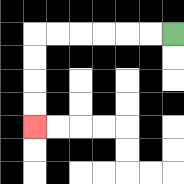{'start': '[7, 1]', 'end': '[1, 5]', 'path_directions': 'L,L,L,L,L,L,D,D,D,D', 'path_coordinates': '[[7, 1], [6, 1], [5, 1], [4, 1], [3, 1], [2, 1], [1, 1], [1, 2], [1, 3], [1, 4], [1, 5]]'}